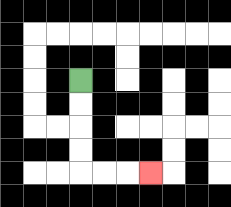{'start': '[3, 3]', 'end': '[6, 7]', 'path_directions': 'D,D,D,D,R,R,R', 'path_coordinates': '[[3, 3], [3, 4], [3, 5], [3, 6], [3, 7], [4, 7], [5, 7], [6, 7]]'}